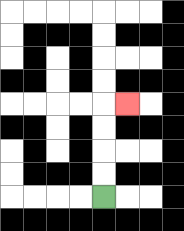{'start': '[4, 8]', 'end': '[5, 4]', 'path_directions': 'U,U,U,U,R', 'path_coordinates': '[[4, 8], [4, 7], [4, 6], [4, 5], [4, 4], [5, 4]]'}